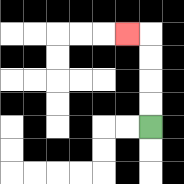{'start': '[6, 5]', 'end': '[5, 1]', 'path_directions': 'U,U,U,U,L', 'path_coordinates': '[[6, 5], [6, 4], [6, 3], [6, 2], [6, 1], [5, 1]]'}